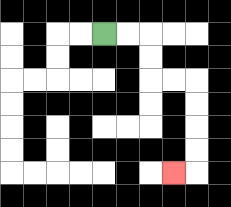{'start': '[4, 1]', 'end': '[7, 7]', 'path_directions': 'R,R,D,D,R,R,D,D,D,D,L', 'path_coordinates': '[[4, 1], [5, 1], [6, 1], [6, 2], [6, 3], [7, 3], [8, 3], [8, 4], [8, 5], [8, 6], [8, 7], [7, 7]]'}